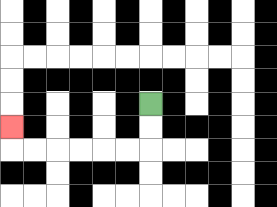{'start': '[6, 4]', 'end': '[0, 5]', 'path_directions': 'D,D,L,L,L,L,L,L,U', 'path_coordinates': '[[6, 4], [6, 5], [6, 6], [5, 6], [4, 6], [3, 6], [2, 6], [1, 6], [0, 6], [0, 5]]'}